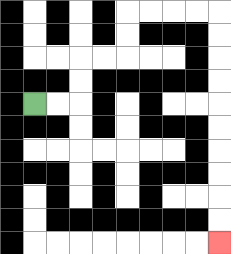{'start': '[1, 4]', 'end': '[9, 10]', 'path_directions': 'R,R,U,U,R,R,U,U,R,R,R,R,D,D,D,D,D,D,D,D,D,D', 'path_coordinates': '[[1, 4], [2, 4], [3, 4], [3, 3], [3, 2], [4, 2], [5, 2], [5, 1], [5, 0], [6, 0], [7, 0], [8, 0], [9, 0], [9, 1], [9, 2], [9, 3], [9, 4], [9, 5], [9, 6], [9, 7], [9, 8], [9, 9], [9, 10]]'}